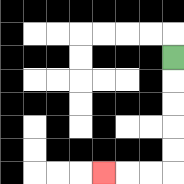{'start': '[7, 2]', 'end': '[4, 7]', 'path_directions': 'D,D,D,D,D,L,L,L', 'path_coordinates': '[[7, 2], [7, 3], [7, 4], [7, 5], [7, 6], [7, 7], [6, 7], [5, 7], [4, 7]]'}